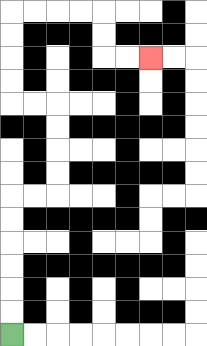{'start': '[0, 14]', 'end': '[6, 2]', 'path_directions': 'U,U,U,U,U,U,R,R,U,U,U,U,L,L,U,U,U,U,R,R,R,R,D,D,R,R', 'path_coordinates': '[[0, 14], [0, 13], [0, 12], [0, 11], [0, 10], [0, 9], [0, 8], [1, 8], [2, 8], [2, 7], [2, 6], [2, 5], [2, 4], [1, 4], [0, 4], [0, 3], [0, 2], [0, 1], [0, 0], [1, 0], [2, 0], [3, 0], [4, 0], [4, 1], [4, 2], [5, 2], [6, 2]]'}